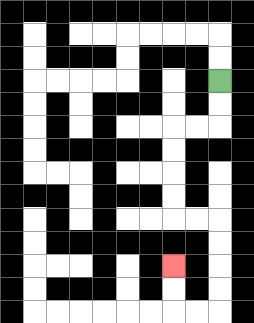{'start': '[9, 3]', 'end': '[7, 11]', 'path_directions': 'D,D,L,L,D,D,D,D,R,R,D,D,D,D,L,L,U,U', 'path_coordinates': '[[9, 3], [9, 4], [9, 5], [8, 5], [7, 5], [7, 6], [7, 7], [7, 8], [7, 9], [8, 9], [9, 9], [9, 10], [9, 11], [9, 12], [9, 13], [8, 13], [7, 13], [7, 12], [7, 11]]'}